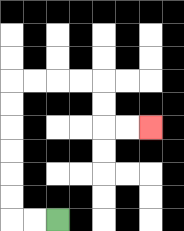{'start': '[2, 9]', 'end': '[6, 5]', 'path_directions': 'L,L,U,U,U,U,U,U,R,R,R,R,D,D,R,R', 'path_coordinates': '[[2, 9], [1, 9], [0, 9], [0, 8], [0, 7], [0, 6], [0, 5], [0, 4], [0, 3], [1, 3], [2, 3], [3, 3], [4, 3], [4, 4], [4, 5], [5, 5], [6, 5]]'}